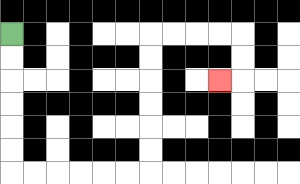{'start': '[0, 1]', 'end': '[9, 3]', 'path_directions': 'D,D,D,D,D,D,R,R,R,R,R,R,U,U,U,U,U,U,R,R,R,R,D,D,L', 'path_coordinates': '[[0, 1], [0, 2], [0, 3], [0, 4], [0, 5], [0, 6], [0, 7], [1, 7], [2, 7], [3, 7], [4, 7], [5, 7], [6, 7], [6, 6], [6, 5], [6, 4], [6, 3], [6, 2], [6, 1], [7, 1], [8, 1], [9, 1], [10, 1], [10, 2], [10, 3], [9, 3]]'}